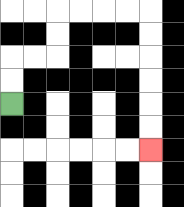{'start': '[0, 4]', 'end': '[6, 6]', 'path_directions': 'U,U,R,R,U,U,R,R,R,R,D,D,D,D,D,D', 'path_coordinates': '[[0, 4], [0, 3], [0, 2], [1, 2], [2, 2], [2, 1], [2, 0], [3, 0], [4, 0], [5, 0], [6, 0], [6, 1], [6, 2], [6, 3], [6, 4], [6, 5], [6, 6]]'}